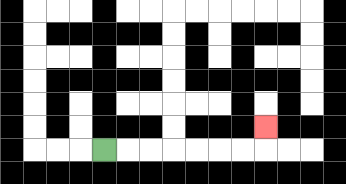{'start': '[4, 6]', 'end': '[11, 5]', 'path_directions': 'R,R,R,R,R,R,R,U', 'path_coordinates': '[[4, 6], [5, 6], [6, 6], [7, 6], [8, 6], [9, 6], [10, 6], [11, 6], [11, 5]]'}